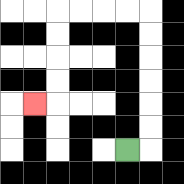{'start': '[5, 6]', 'end': '[1, 4]', 'path_directions': 'R,U,U,U,U,U,U,L,L,L,L,D,D,D,D,L', 'path_coordinates': '[[5, 6], [6, 6], [6, 5], [6, 4], [6, 3], [6, 2], [6, 1], [6, 0], [5, 0], [4, 0], [3, 0], [2, 0], [2, 1], [2, 2], [2, 3], [2, 4], [1, 4]]'}